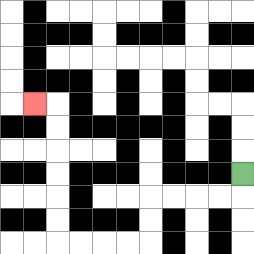{'start': '[10, 7]', 'end': '[1, 4]', 'path_directions': 'D,L,L,L,L,D,D,L,L,L,L,U,U,U,U,U,U,L', 'path_coordinates': '[[10, 7], [10, 8], [9, 8], [8, 8], [7, 8], [6, 8], [6, 9], [6, 10], [5, 10], [4, 10], [3, 10], [2, 10], [2, 9], [2, 8], [2, 7], [2, 6], [2, 5], [2, 4], [1, 4]]'}